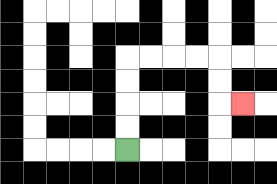{'start': '[5, 6]', 'end': '[10, 4]', 'path_directions': 'U,U,U,U,R,R,R,R,D,D,R', 'path_coordinates': '[[5, 6], [5, 5], [5, 4], [5, 3], [5, 2], [6, 2], [7, 2], [8, 2], [9, 2], [9, 3], [9, 4], [10, 4]]'}